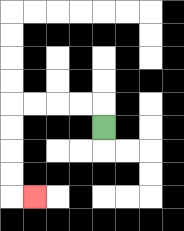{'start': '[4, 5]', 'end': '[1, 8]', 'path_directions': 'U,L,L,L,L,D,D,D,D,R', 'path_coordinates': '[[4, 5], [4, 4], [3, 4], [2, 4], [1, 4], [0, 4], [0, 5], [0, 6], [0, 7], [0, 8], [1, 8]]'}